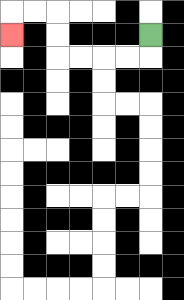{'start': '[6, 1]', 'end': '[0, 1]', 'path_directions': 'D,L,L,L,L,U,U,L,L,D', 'path_coordinates': '[[6, 1], [6, 2], [5, 2], [4, 2], [3, 2], [2, 2], [2, 1], [2, 0], [1, 0], [0, 0], [0, 1]]'}